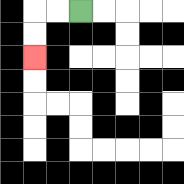{'start': '[3, 0]', 'end': '[1, 2]', 'path_directions': 'L,L,D,D', 'path_coordinates': '[[3, 0], [2, 0], [1, 0], [1, 1], [1, 2]]'}